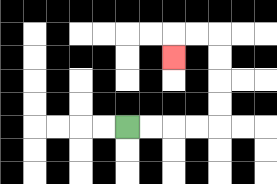{'start': '[5, 5]', 'end': '[7, 2]', 'path_directions': 'R,R,R,R,U,U,U,U,L,L,D', 'path_coordinates': '[[5, 5], [6, 5], [7, 5], [8, 5], [9, 5], [9, 4], [9, 3], [9, 2], [9, 1], [8, 1], [7, 1], [7, 2]]'}